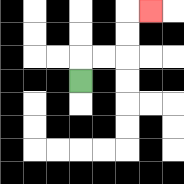{'start': '[3, 3]', 'end': '[6, 0]', 'path_directions': 'U,R,R,U,U,R', 'path_coordinates': '[[3, 3], [3, 2], [4, 2], [5, 2], [5, 1], [5, 0], [6, 0]]'}